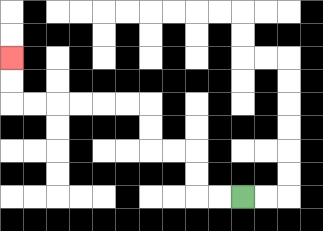{'start': '[10, 8]', 'end': '[0, 2]', 'path_directions': 'L,L,U,U,L,L,U,U,L,L,L,L,L,L,U,U', 'path_coordinates': '[[10, 8], [9, 8], [8, 8], [8, 7], [8, 6], [7, 6], [6, 6], [6, 5], [6, 4], [5, 4], [4, 4], [3, 4], [2, 4], [1, 4], [0, 4], [0, 3], [0, 2]]'}